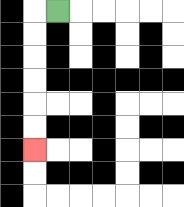{'start': '[2, 0]', 'end': '[1, 6]', 'path_directions': 'L,D,D,D,D,D,D', 'path_coordinates': '[[2, 0], [1, 0], [1, 1], [1, 2], [1, 3], [1, 4], [1, 5], [1, 6]]'}